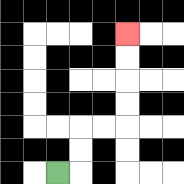{'start': '[2, 7]', 'end': '[5, 1]', 'path_directions': 'R,U,U,R,R,U,U,U,U', 'path_coordinates': '[[2, 7], [3, 7], [3, 6], [3, 5], [4, 5], [5, 5], [5, 4], [5, 3], [5, 2], [5, 1]]'}